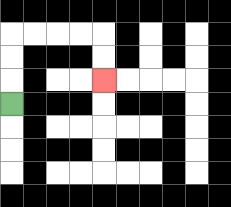{'start': '[0, 4]', 'end': '[4, 3]', 'path_directions': 'U,U,U,R,R,R,R,D,D', 'path_coordinates': '[[0, 4], [0, 3], [0, 2], [0, 1], [1, 1], [2, 1], [3, 1], [4, 1], [4, 2], [4, 3]]'}